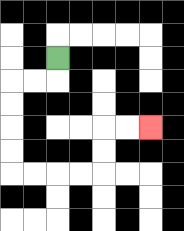{'start': '[2, 2]', 'end': '[6, 5]', 'path_directions': 'D,L,L,D,D,D,D,R,R,R,R,U,U,R,R', 'path_coordinates': '[[2, 2], [2, 3], [1, 3], [0, 3], [0, 4], [0, 5], [0, 6], [0, 7], [1, 7], [2, 7], [3, 7], [4, 7], [4, 6], [4, 5], [5, 5], [6, 5]]'}